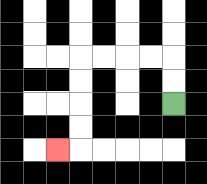{'start': '[7, 4]', 'end': '[2, 6]', 'path_directions': 'U,U,L,L,L,L,D,D,D,D,L', 'path_coordinates': '[[7, 4], [7, 3], [7, 2], [6, 2], [5, 2], [4, 2], [3, 2], [3, 3], [3, 4], [3, 5], [3, 6], [2, 6]]'}